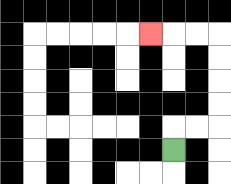{'start': '[7, 6]', 'end': '[6, 1]', 'path_directions': 'U,R,R,U,U,U,U,L,L,L', 'path_coordinates': '[[7, 6], [7, 5], [8, 5], [9, 5], [9, 4], [9, 3], [9, 2], [9, 1], [8, 1], [7, 1], [6, 1]]'}